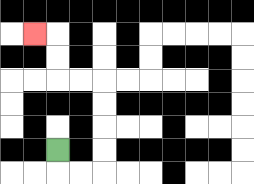{'start': '[2, 6]', 'end': '[1, 1]', 'path_directions': 'D,R,R,U,U,U,U,L,L,U,U,L', 'path_coordinates': '[[2, 6], [2, 7], [3, 7], [4, 7], [4, 6], [4, 5], [4, 4], [4, 3], [3, 3], [2, 3], [2, 2], [2, 1], [1, 1]]'}